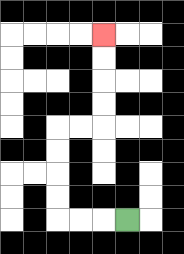{'start': '[5, 9]', 'end': '[4, 1]', 'path_directions': 'L,L,L,U,U,U,U,R,R,U,U,U,U', 'path_coordinates': '[[5, 9], [4, 9], [3, 9], [2, 9], [2, 8], [2, 7], [2, 6], [2, 5], [3, 5], [4, 5], [4, 4], [4, 3], [4, 2], [4, 1]]'}